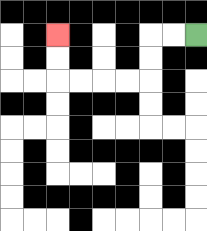{'start': '[8, 1]', 'end': '[2, 1]', 'path_directions': 'L,L,D,D,L,L,L,L,U,U', 'path_coordinates': '[[8, 1], [7, 1], [6, 1], [6, 2], [6, 3], [5, 3], [4, 3], [3, 3], [2, 3], [2, 2], [2, 1]]'}